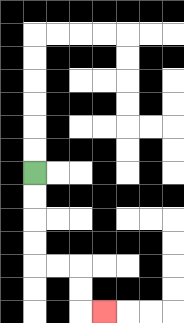{'start': '[1, 7]', 'end': '[4, 13]', 'path_directions': 'D,D,D,D,R,R,D,D,R', 'path_coordinates': '[[1, 7], [1, 8], [1, 9], [1, 10], [1, 11], [2, 11], [3, 11], [3, 12], [3, 13], [4, 13]]'}